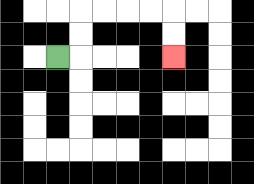{'start': '[2, 2]', 'end': '[7, 2]', 'path_directions': 'R,U,U,R,R,R,R,D,D', 'path_coordinates': '[[2, 2], [3, 2], [3, 1], [3, 0], [4, 0], [5, 0], [6, 0], [7, 0], [7, 1], [7, 2]]'}